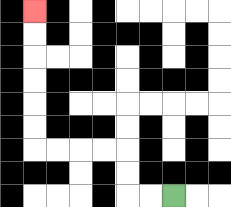{'start': '[7, 8]', 'end': '[1, 0]', 'path_directions': 'L,L,U,U,L,L,L,L,U,U,U,U,U,U', 'path_coordinates': '[[7, 8], [6, 8], [5, 8], [5, 7], [5, 6], [4, 6], [3, 6], [2, 6], [1, 6], [1, 5], [1, 4], [1, 3], [1, 2], [1, 1], [1, 0]]'}